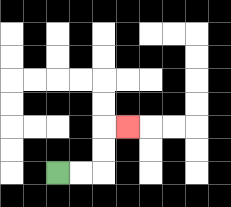{'start': '[2, 7]', 'end': '[5, 5]', 'path_directions': 'R,R,U,U,R', 'path_coordinates': '[[2, 7], [3, 7], [4, 7], [4, 6], [4, 5], [5, 5]]'}